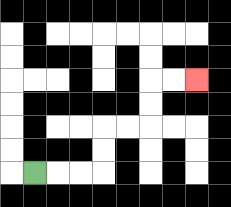{'start': '[1, 7]', 'end': '[8, 3]', 'path_directions': 'R,R,R,U,U,R,R,U,U,R,R', 'path_coordinates': '[[1, 7], [2, 7], [3, 7], [4, 7], [4, 6], [4, 5], [5, 5], [6, 5], [6, 4], [6, 3], [7, 3], [8, 3]]'}